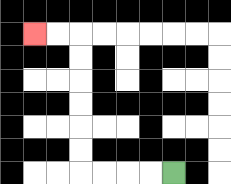{'start': '[7, 7]', 'end': '[1, 1]', 'path_directions': 'L,L,L,L,U,U,U,U,U,U,L,L', 'path_coordinates': '[[7, 7], [6, 7], [5, 7], [4, 7], [3, 7], [3, 6], [3, 5], [3, 4], [3, 3], [3, 2], [3, 1], [2, 1], [1, 1]]'}